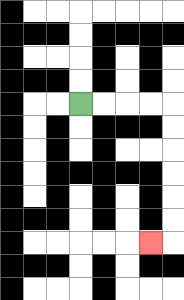{'start': '[3, 4]', 'end': '[6, 10]', 'path_directions': 'R,R,R,R,D,D,D,D,D,D,L', 'path_coordinates': '[[3, 4], [4, 4], [5, 4], [6, 4], [7, 4], [7, 5], [7, 6], [7, 7], [7, 8], [7, 9], [7, 10], [6, 10]]'}